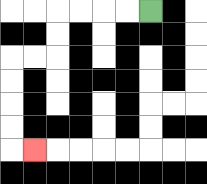{'start': '[6, 0]', 'end': '[1, 6]', 'path_directions': 'L,L,L,L,D,D,L,L,D,D,D,D,R', 'path_coordinates': '[[6, 0], [5, 0], [4, 0], [3, 0], [2, 0], [2, 1], [2, 2], [1, 2], [0, 2], [0, 3], [0, 4], [0, 5], [0, 6], [1, 6]]'}